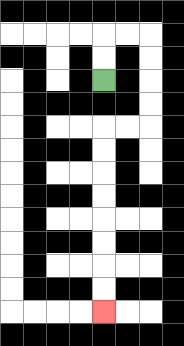{'start': '[4, 3]', 'end': '[4, 13]', 'path_directions': 'U,U,R,R,D,D,D,D,L,L,D,D,D,D,D,D,D,D', 'path_coordinates': '[[4, 3], [4, 2], [4, 1], [5, 1], [6, 1], [6, 2], [6, 3], [6, 4], [6, 5], [5, 5], [4, 5], [4, 6], [4, 7], [4, 8], [4, 9], [4, 10], [4, 11], [4, 12], [4, 13]]'}